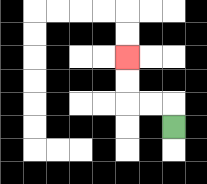{'start': '[7, 5]', 'end': '[5, 2]', 'path_directions': 'U,L,L,U,U', 'path_coordinates': '[[7, 5], [7, 4], [6, 4], [5, 4], [5, 3], [5, 2]]'}